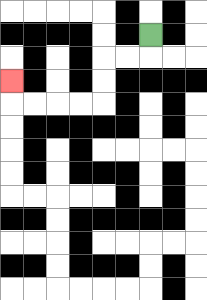{'start': '[6, 1]', 'end': '[0, 3]', 'path_directions': 'D,L,L,D,D,L,L,L,L,U', 'path_coordinates': '[[6, 1], [6, 2], [5, 2], [4, 2], [4, 3], [4, 4], [3, 4], [2, 4], [1, 4], [0, 4], [0, 3]]'}